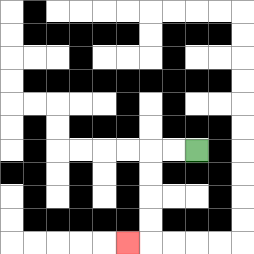{'start': '[8, 6]', 'end': '[5, 10]', 'path_directions': 'L,L,D,D,D,D,L', 'path_coordinates': '[[8, 6], [7, 6], [6, 6], [6, 7], [6, 8], [6, 9], [6, 10], [5, 10]]'}